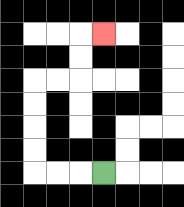{'start': '[4, 7]', 'end': '[4, 1]', 'path_directions': 'L,L,L,U,U,U,U,R,R,U,U,R', 'path_coordinates': '[[4, 7], [3, 7], [2, 7], [1, 7], [1, 6], [1, 5], [1, 4], [1, 3], [2, 3], [3, 3], [3, 2], [3, 1], [4, 1]]'}